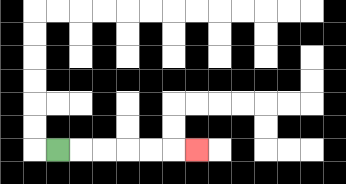{'start': '[2, 6]', 'end': '[8, 6]', 'path_directions': 'R,R,R,R,R,R', 'path_coordinates': '[[2, 6], [3, 6], [4, 6], [5, 6], [6, 6], [7, 6], [8, 6]]'}